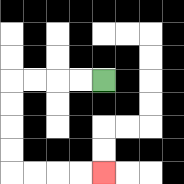{'start': '[4, 3]', 'end': '[4, 7]', 'path_directions': 'L,L,L,L,D,D,D,D,R,R,R,R', 'path_coordinates': '[[4, 3], [3, 3], [2, 3], [1, 3], [0, 3], [0, 4], [0, 5], [0, 6], [0, 7], [1, 7], [2, 7], [3, 7], [4, 7]]'}